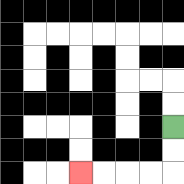{'start': '[7, 5]', 'end': '[3, 7]', 'path_directions': 'D,D,L,L,L,L', 'path_coordinates': '[[7, 5], [7, 6], [7, 7], [6, 7], [5, 7], [4, 7], [3, 7]]'}